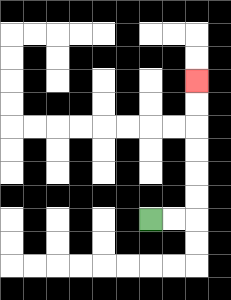{'start': '[6, 9]', 'end': '[8, 3]', 'path_directions': 'R,R,U,U,U,U,U,U', 'path_coordinates': '[[6, 9], [7, 9], [8, 9], [8, 8], [8, 7], [8, 6], [8, 5], [8, 4], [8, 3]]'}